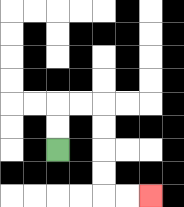{'start': '[2, 6]', 'end': '[6, 8]', 'path_directions': 'U,U,R,R,D,D,D,D,R,R', 'path_coordinates': '[[2, 6], [2, 5], [2, 4], [3, 4], [4, 4], [4, 5], [4, 6], [4, 7], [4, 8], [5, 8], [6, 8]]'}